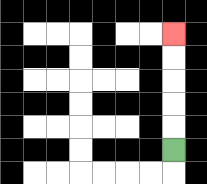{'start': '[7, 6]', 'end': '[7, 1]', 'path_directions': 'U,U,U,U,U', 'path_coordinates': '[[7, 6], [7, 5], [7, 4], [7, 3], [7, 2], [7, 1]]'}